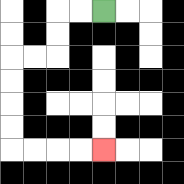{'start': '[4, 0]', 'end': '[4, 6]', 'path_directions': 'L,L,D,D,L,L,D,D,D,D,R,R,R,R', 'path_coordinates': '[[4, 0], [3, 0], [2, 0], [2, 1], [2, 2], [1, 2], [0, 2], [0, 3], [0, 4], [0, 5], [0, 6], [1, 6], [2, 6], [3, 6], [4, 6]]'}